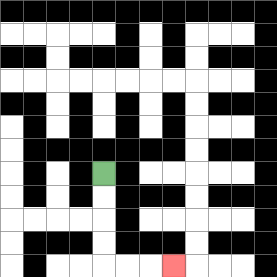{'start': '[4, 7]', 'end': '[7, 11]', 'path_directions': 'D,D,D,D,R,R,R', 'path_coordinates': '[[4, 7], [4, 8], [4, 9], [4, 10], [4, 11], [5, 11], [6, 11], [7, 11]]'}